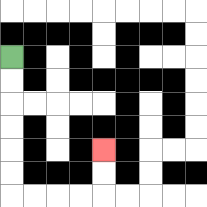{'start': '[0, 2]', 'end': '[4, 6]', 'path_directions': 'D,D,D,D,D,D,R,R,R,R,U,U', 'path_coordinates': '[[0, 2], [0, 3], [0, 4], [0, 5], [0, 6], [0, 7], [0, 8], [1, 8], [2, 8], [3, 8], [4, 8], [4, 7], [4, 6]]'}